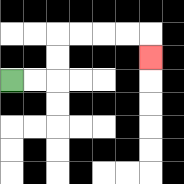{'start': '[0, 3]', 'end': '[6, 2]', 'path_directions': 'R,R,U,U,R,R,R,R,D', 'path_coordinates': '[[0, 3], [1, 3], [2, 3], [2, 2], [2, 1], [3, 1], [4, 1], [5, 1], [6, 1], [6, 2]]'}